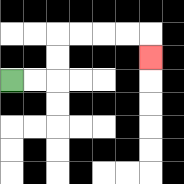{'start': '[0, 3]', 'end': '[6, 2]', 'path_directions': 'R,R,U,U,R,R,R,R,D', 'path_coordinates': '[[0, 3], [1, 3], [2, 3], [2, 2], [2, 1], [3, 1], [4, 1], [5, 1], [6, 1], [6, 2]]'}